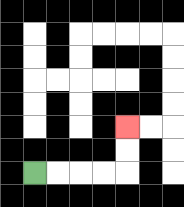{'start': '[1, 7]', 'end': '[5, 5]', 'path_directions': 'R,R,R,R,U,U', 'path_coordinates': '[[1, 7], [2, 7], [3, 7], [4, 7], [5, 7], [5, 6], [5, 5]]'}